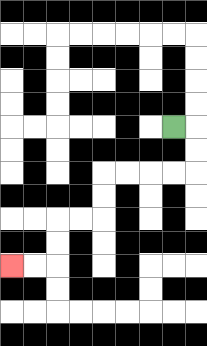{'start': '[7, 5]', 'end': '[0, 11]', 'path_directions': 'R,D,D,L,L,L,L,D,D,L,L,D,D,L,L', 'path_coordinates': '[[7, 5], [8, 5], [8, 6], [8, 7], [7, 7], [6, 7], [5, 7], [4, 7], [4, 8], [4, 9], [3, 9], [2, 9], [2, 10], [2, 11], [1, 11], [0, 11]]'}